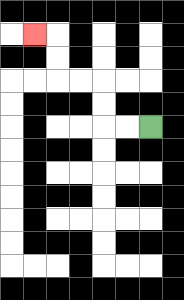{'start': '[6, 5]', 'end': '[1, 1]', 'path_directions': 'L,L,U,U,L,L,U,U,L', 'path_coordinates': '[[6, 5], [5, 5], [4, 5], [4, 4], [4, 3], [3, 3], [2, 3], [2, 2], [2, 1], [1, 1]]'}